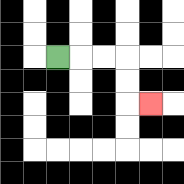{'start': '[2, 2]', 'end': '[6, 4]', 'path_directions': 'R,R,R,D,D,R', 'path_coordinates': '[[2, 2], [3, 2], [4, 2], [5, 2], [5, 3], [5, 4], [6, 4]]'}